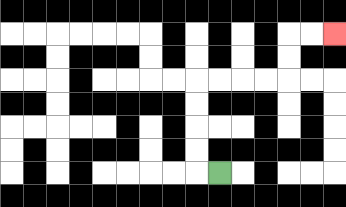{'start': '[9, 7]', 'end': '[14, 1]', 'path_directions': 'L,U,U,U,U,R,R,R,R,U,U,R,R', 'path_coordinates': '[[9, 7], [8, 7], [8, 6], [8, 5], [8, 4], [8, 3], [9, 3], [10, 3], [11, 3], [12, 3], [12, 2], [12, 1], [13, 1], [14, 1]]'}